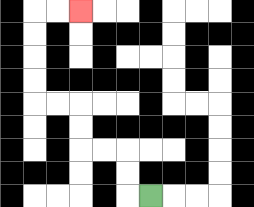{'start': '[6, 8]', 'end': '[3, 0]', 'path_directions': 'L,U,U,L,L,U,U,L,L,U,U,U,U,R,R', 'path_coordinates': '[[6, 8], [5, 8], [5, 7], [5, 6], [4, 6], [3, 6], [3, 5], [3, 4], [2, 4], [1, 4], [1, 3], [1, 2], [1, 1], [1, 0], [2, 0], [3, 0]]'}